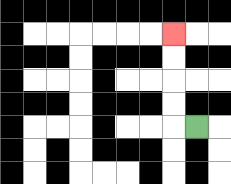{'start': '[8, 5]', 'end': '[7, 1]', 'path_directions': 'L,U,U,U,U', 'path_coordinates': '[[8, 5], [7, 5], [7, 4], [7, 3], [7, 2], [7, 1]]'}